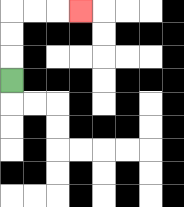{'start': '[0, 3]', 'end': '[3, 0]', 'path_directions': 'U,U,U,R,R,R', 'path_coordinates': '[[0, 3], [0, 2], [0, 1], [0, 0], [1, 0], [2, 0], [3, 0]]'}